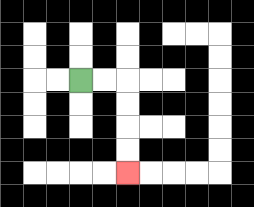{'start': '[3, 3]', 'end': '[5, 7]', 'path_directions': 'R,R,D,D,D,D', 'path_coordinates': '[[3, 3], [4, 3], [5, 3], [5, 4], [5, 5], [5, 6], [5, 7]]'}